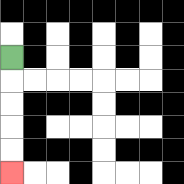{'start': '[0, 2]', 'end': '[0, 7]', 'path_directions': 'D,D,D,D,D', 'path_coordinates': '[[0, 2], [0, 3], [0, 4], [0, 5], [0, 6], [0, 7]]'}